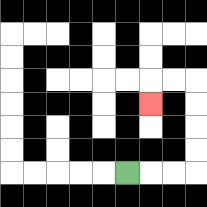{'start': '[5, 7]', 'end': '[6, 4]', 'path_directions': 'R,R,R,U,U,U,U,L,L,D', 'path_coordinates': '[[5, 7], [6, 7], [7, 7], [8, 7], [8, 6], [8, 5], [8, 4], [8, 3], [7, 3], [6, 3], [6, 4]]'}